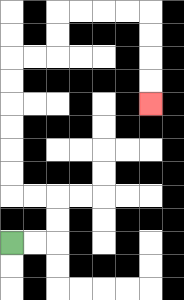{'start': '[0, 10]', 'end': '[6, 4]', 'path_directions': 'R,R,U,U,L,L,U,U,U,U,U,U,R,R,U,U,R,R,R,R,D,D,D,D', 'path_coordinates': '[[0, 10], [1, 10], [2, 10], [2, 9], [2, 8], [1, 8], [0, 8], [0, 7], [0, 6], [0, 5], [0, 4], [0, 3], [0, 2], [1, 2], [2, 2], [2, 1], [2, 0], [3, 0], [4, 0], [5, 0], [6, 0], [6, 1], [6, 2], [6, 3], [6, 4]]'}